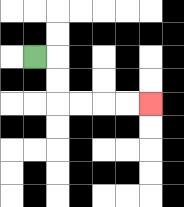{'start': '[1, 2]', 'end': '[6, 4]', 'path_directions': 'R,D,D,R,R,R,R', 'path_coordinates': '[[1, 2], [2, 2], [2, 3], [2, 4], [3, 4], [4, 4], [5, 4], [6, 4]]'}